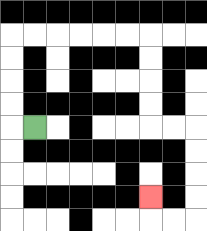{'start': '[1, 5]', 'end': '[6, 8]', 'path_directions': 'L,U,U,U,U,R,R,R,R,R,R,D,D,D,D,R,R,D,D,D,D,L,L,U', 'path_coordinates': '[[1, 5], [0, 5], [0, 4], [0, 3], [0, 2], [0, 1], [1, 1], [2, 1], [3, 1], [4, 1], [5, 1], [6, 1], [6, 2], [6, 3], [6, 4], [6, 5], [7, 5], [8, 5], [8, 6], [8, 7], [8, 8], [8, 9], [7, 9], [6, 9], [6, 8]]'}